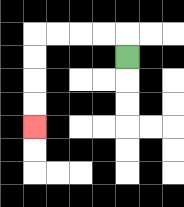{'start': '[5, 2]', 'end': '[1, 5]', 'path_directions': 'U,L,L,L,L,D,D,D,D', 'path_coordinates': '[[5, 2], [5, 1], [4, 1], [3, 1], [2, 1], [1, 1], [1, 2], [1, 3], [1, 4], [1, 5]]'}